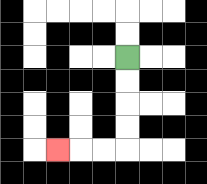{'start': '[5, 2]', 'end': '[2, 6]', 'path_directions': 'D,D,D,D,L,L,L', 'path_coordinates': '[[5, 2], [5, 3], [5, 4], [5, 5], [5, 6], [4, 6], [3, 6], [2, 6]]'}